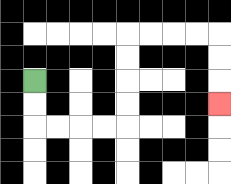{'start': '[1, 3]', 'end': '[9, 4]', 'path_directions': 'D,D,R,R,R,R,U,U,U,U,R,R,R,R,D,D,D', 'path_coordinates': '[[1, 3], [1, 4], [1, 5], [2, 5], [3, 5], [4, 5], [5, 5], [5, 4], [5, 3], [5, 2], [5, 1], [6, 1], [7, 1], [8, 1], [9, 1], [9, 2], [9, 3], [9, 4]]'}